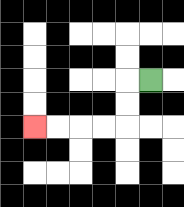{'start': '[6, 3]', 'end': '[1, 5]', 'path_directions': 'L,D,D,L,L,L,L', 'path_coordinates': '[[6, 3], [5, 3], [5, 4], [5, 5], [4, 5], [3, 5], [2, 5], [1, 5]]'}